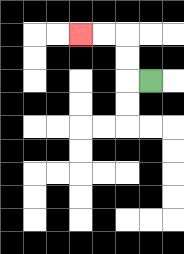{'start': '[6, 3]', 'end': '[3, 1]', 'path_directions': 'L,U,U,L,L', 'path_coordinates': '[[6, 3], [5, 3], [5, 2], [5, 1], [4, 1], [3, 1]]'}